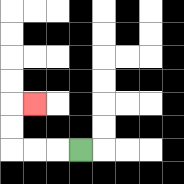{'start': '[3, 6]', 'end': '[1, 4]', 'path_directions': 'L,L,L,U,U,R', 'path_coordinates': '[[3, 6], [2, 6], [1, 6], [0, 6], [0, 5], [0, 4], [1, 4]]'}